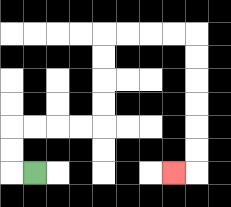{'start': '[1, 7]', 'end': '[7, 7]', 'path_directions': 'L,U,U,R,R,R,R,U,U,U,U,R,R,R,R,D,D,D,D,D,D,L', 'path_coordinates': '[[1, 7], [0, 7], [0, 6], [0, 5], [1, 5], [2, 5], [3, 5], [4, 5], [4, 4], [4, 3], [4, 2], [4, 1], [5, 1], [6, 1], [7, 1], [8, 1], [8, 2], [8, 3], [8, 4], [8, 5], [8, 6], [8, 7], [7, 7]]'}